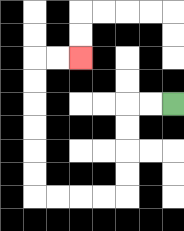{'start': '[7, 4]', 'end': '[3, 2]', 'path_directions': 'L,L,D,D,D,D,L,L,L,L,U,U,U,U,U,U,R,R', 'path_coordinates': '[[7, 4], [6, 4], [5, 4], [5, 5], [5, 6], [5, 7], [5, 8], [4, 8], [3, 8], [2, 8], [1, 8], [1, 7], [1, 6], [1, 5], [1, 4], [1, 3], [1, 2], [2, 2], [3, 2]]'}